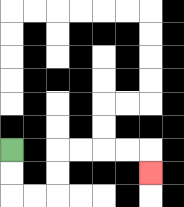{'start': '[0, 6]', 'end': '[6, 7]', 'path_directions': 'D,D,R,R,U,U,R,R,R,R,D', 'path_coordinates': '[[0, 6], [0, 7], [0, 8], [1, 8], [2, 8], [2, 7], [2, 6], [3, 6], [4, 6], [5, 6], [6, 6], [6, 7]]'}